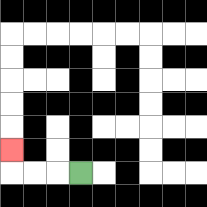{'start': '[3, 7]', 'end': '[0, 6]', 'path_directions': 'L,L,L,U', 'path_coordinates': '[[3, 7], [2, 7], [1, 7], [0, 7], [0, 6]]'}